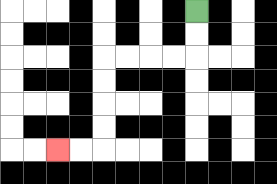{'start': '[8, 0]', 'end': '[2, 6]', 'path_directions': 'D,D,L,L,L,L,D,D,D,D,L,L', 'path_coordinates': '[[8, 0], [8, 1], [8, 2], [7, 2], [6, 2], [5, 2], [4, 2], [4, 3], [4, 4], [4, 5], [4, 6], [3, 6], [2, 6]]'}